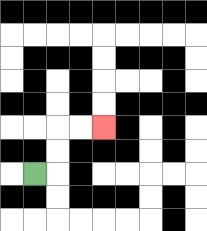{'start': '[1, 7]', 'end': '[4, 5]', 'path_directions': 'R,U,U,R,R', 'path_coordinates': '[[1, 7], [2, 7], [2, 6], [2, 5], [3, 5], [4, 5]]'}